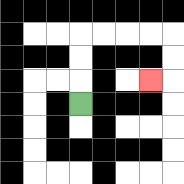{'start': '[3, 4]', 'end': '[6, 3]', 'path_directions': 'U,U,U,R,R,R,R,D,D,L', 'path_coordinates': '[[3, 4], [3, 3], [3, 2], [3, 1], [4, 1], [5, 1], [6, 1], [7, 1], [7, 2], [7, 3], [6, 3]]'}